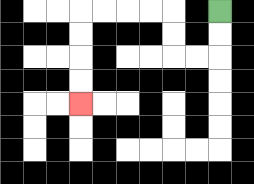{'start': '[9, 0]', 'end': '[3, 4]', 'path_directions': 'D,D,L,L,U,U,L,L,L,L,D,D,D,D', 'path_coordinates': '[[9, 0], [9, 1], [9, 2], [8, 2], [7, 2], [7, 1], [7, 0], [6, 0], [5, 0], [4, 0], [3, 0], [3, 1], [3, 2], [3, 3], [3, 4]]'}